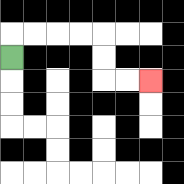{'start': '[0, 2]', 'end': '[6, 3]', 'path_directions': 'U,R,R,R,R,D,D,R,R', 'path_coordinates': '[[0, 2], [0, 1], [1, 1], [2, 1], [3, 1], [4, 1], [4, 2], [4, 3], [5, 3], [6, 3]]'}